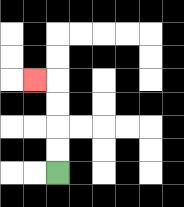{'start': '[2, 7]', 'end': '[1, 3]', 'path_directions': 'U,U,U,U,L', 'path_coordinates': '[[2, 7], [2, 6], [2, 5], [2, 4], [2, 3], [1, 3]]'}